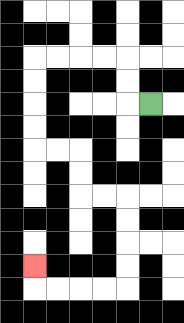{'start': '[6, 4]', 'end': '[1, 11]', 'path_directions': 'L,U,U,L,L,L,L,D,D,D,D,R,R,D,D,R,R,D,D,D,D,L,L,L,L,U', 'path_coordinates': '[[6, 4], [5, 4], [5, 3], [5, 2], [4, 2], [3, 2], [2, 2], [1, 2], [1, 3], [1, 4], [1, 5], [1, 6], [2, 6], [3, 6], [3, 7], [3, 8], [4, 8], [5, 8], [5, 9], [5, 10], [5, 11], [5, 12], [4, 12], [3, 12], [2, 12], [1, 12], [1, 11]]'}